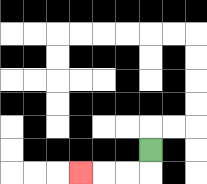{'start': '[6, 6]', 'end': '[3, 7]', 'path_directions': 'D,L,L,L', 'path_coordinates': '[[6, 6], [6, 7], [5, 7], [4, 7], [3, 7]]'}